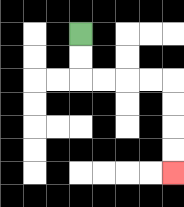{'start': '[3, 1]', 'end': '[7, 7]', 'path_directions': 'D,D,R,R,R,R,D,D,D,D', 'path_coordinates': '[[3, 1], [3, 2], [3, 3], [4, 3], [5, 3], [6, 3], [7, 3], [7, 4], [7, 5], [7, 6], [7, 7]]'}